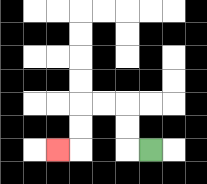{'start': '[6, 6]', 'end': '[2, 6]', 'path_directions': 'L,U,U,L,L,D,D,L', 'path_coordinates': '[[6, 6], [5, 6], [5, 5], [5, 4], [4, 4], [3, 4], [3, 5], [3, 6], [2, 6]]'}